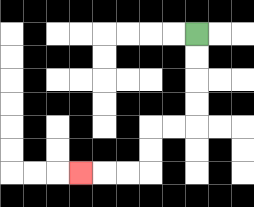{'start': '[8, 1]', 'end': '[3, 7]', 'path_directions': 'D,D,D,D,L,L,D,D,L,L,L', 'path_coordinates': '[[8, 1], [8, 2], [8, 3], [8, 4], [8, 5], [7, 5], [6, 5], [6, 6], [6, 7], [5, 7], [4, 7], [3, 7]]'}